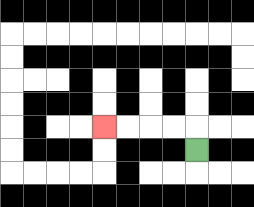{'start': '[8, 6]', 'end': '[4, 5]', 'path_directions': 'U,L,L,L,L', 'path_coordinates': '[[8, 6], [8, 5], [7, 5], [6, 5], [5, 5], [4, 5]]'}